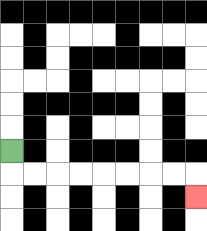{'start': '[0, 6]', 'end': '[8, 8]', 'path_directions': 'D,R,R,R,R,R,R,R,R,D', 'path_coordinates': '[[0, 6], [0, 7], [1, 7], [2, 7], [3, 7], [4, 7], [5, 7], [6, 7], [7, 7], [8, 7], [8, 8]]'}